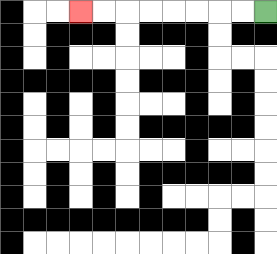{'start': '[11, 0]', 'end': '[3, 0]', 'path_directions': 'L,L,L,L,L,L,L,L', 'path_coordinates': '[[11, 0], [10, 0], [9, 0], [8, 0], [7, 0], [6, 0], [5, 0], [4, 0], [3, 0]]'}